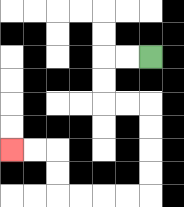{'start': '[6, 2]', 'end': '[0, 6]', 'path_directions': 'L,L,D,D,R,R,D,D,D,D,L,L,L,L,U,U,L,L', 'path_coordinates': '[[6, 2], [5, 2], [4, 2], [4, 3], [4, 4], [5, 4], [6, 4], [6, 5], [6, 6], [6, 7], [6, 8], [5, 8], [4, 8], [3, 8], [2, 8], [2, 7], [2, 6], [1, 6], [0, 6]]'}